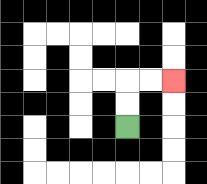{'start': '[5, 5]', 'end': '[7, 3]', 'path_directions': 'U,U,R,R', 'path_coordinates': '[[5, 5], [5, 4], [5, 3], [6, 3], [7, 3]]'}